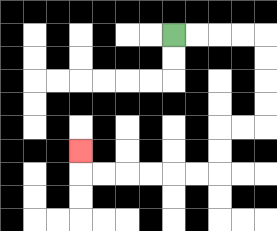{'start': '[7, 1]', 'end': '[3, 6]', 'path_directions': 'R,R,R,R,D,D,D,D,L,L,D,D,L,L,L,L,L,L,U', 'path_coordinates': '[[7, 1], [8, 1], [9, 1], [10, 1], [11, 1], [11, 2], [11, 3], [11, 4], [11, 5], [10, 5], [9, 5], [9, 6], [9, 7], [8, 7], [7, 7], [6, 7], [5, 7], [4, 7], [3, 7], [3, 6]]'}